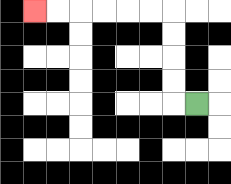{'start': '[8, 4]', 'end': '[1, 0]', 'path_directions': 'L,U,U,U,U,L,L,L,L,L,L', 'path_coordinates': '[[8, 4], [7, 4], [7, 3], [7, 2], [7, 1], [7, 0], [6, 0], [5, 0], [4, 0], [3, 0], [2, 0], [1, 0]]'}